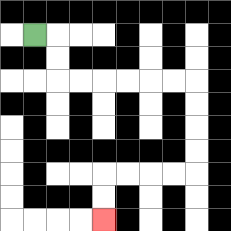{'start': '[1, 1]', 'end': '[4, 9]', 'path_directions': 'R,D,D,R,R,R,R,R,R,D,D,D,D,L,L,L,L,D,D', 'path_coordinates': '[[1, 1], [2, 1], [2, 2], [2, 3], [3, 3], [4, 3], [5, 3], [6, 3], [7, 3], [8, 3], [8, 4], [8, 5], [8, 6], [8, 7], [7, 7], [6, 7], [5, 7], [4, 7], [4, 8], [4, 9]]'}